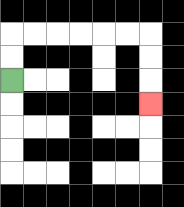{'start': '[0, 3]', 'end': '[6, 4]', 'path_directions': 'U,U,R,R,R,R,R,R,D,D,D', 'path_coordinates': '[[0, 3], [0, 2], [0, 1], [1, 1], [2, 1], [3, 1], [4, 1], [5, 1], [6, 1], [6, 2], [6, 3], [6, 4]]'}